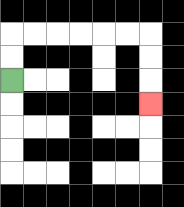{'start': '[0, 3]', 'end': '[6, 4]', 'path_directions': 'U,U,R,R,R,R,R,R,D,D,D', 'path_coordinates': '[[0, 3], [0, 2], [0, 1], [1, 1], [2, 1], [3, 1], [4, 1], [5, 1], [6, 1], [6, 2], [6, 3], [6, 4]]'}